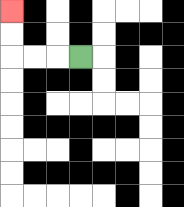{'start': '[3, 2]', 'end': '[0, 0]', 'path_directions': 'L,L,L,U,U', 'path_coordinates': '[[3, 2], [2, 2], [1, 2], [0, 2], [0, 1], [0, 0]]'}